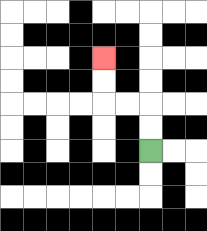{'start': '[6, 6]', 'end': '[4, 2]', 'path_directions': 'U,U,L,L,U,U', 'path_coordinates': '[[6, 6], [6, 5], [6, 4], [5, 4], [4, 4], [4, 3], [4, 2]]'}